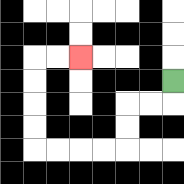{'start': '[7, 3]', 'end': '[3, 2]', 'path_directions': 'D,L,L,D,D,L,L,L,L,U,U,U,U,R,R', 'path_coordinates': '[[7, 3], [7, 4], [6, 4], [5, 4], [5, 5], [5, 6], [4, 6], [3, 6], [2, 6], [1, 6], [1, 5], [1, 4], [1, 3], [1, 2], [2, 2], [3, 2]]'}